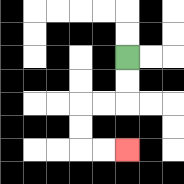{'start': '[5, 2]', 'end': '[5, 6]', 'path_directions': 'D,D,L,L,D,D,R,R', 'path_coordinates': '[[5, 2], [5, 3], [5, 4], [4, 4], [3, 4], [3, 5], [3, 6], [4, 6], [5, 6]]'}